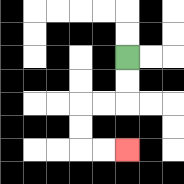{'start': '[5, 2]', 'end': '[5, 6]', 'path_directions': 'D,D,L,L,D,D,R,R', 'path_coordinates': '[[5, 2], [5, 3], [5, 4], [4, 4], [3, 4], [3, 5], [3, 6], [4, 6], [5, 6]]'}